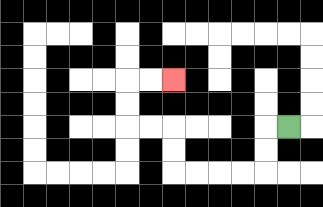{'start': '[12, 5]', 'end': '[7, 3]', 'path_directions': 'L,D,D,L,L,L,L,U,U,L,L,U,U,R,R', 'path_coordinates': '[[12, 5], [11, 5], [11, 6], [11, 7], [10, 7], [9, 7], [8, 7], [7, 7], [7, 6], [7, 5], [6, 5], [5, 5], [5, 4], [5, 3], [6, 3], [7, 3]]'}